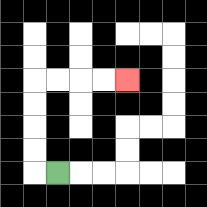{'start': '[2, 7]', 'end': '[5, 3]', 'path_directions': 'L,U,U,U,U,R,R,R,R', 'path_coordinates': '[[2, 7], [1, 7], [1, 6], [1, 5], [1, 4], [1, 3], [2, 3], [3, 3], [4, 3], [5, 3]]'}